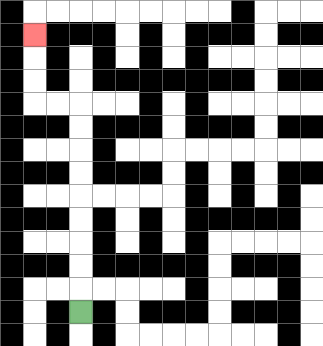{'start': '[3, 13]', 'end': '[1, 1]', 'path_directions': 'U,U,U,U,U,U,U,U,U,L,L,U,U,U', 'path_coordinates': '[[3, 13], [3, 12], [3, 11], [3, 10], [3, 9], [3, 8], [3, 7], [3, 6], [3, 5], [3, 4], [2, 4], [1, 4], [1, 3], [1, 2], [1, 1]]'}